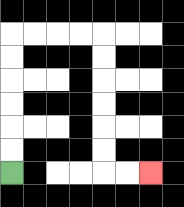{'start': '[0, 7]', 'end': '[6, 7]', 'path_directions': 'U,U,U,U,U,U,R,R,R,R,D,D,D,D,D,D,R,R', 'path_coordinates': '[[0, 7], [0, 6], [0, 5], [0, 4], [0, 3], [0, 2], [0, 1], [1, 1], [2, 1], [3, 1], [4, 1], [4, 2], [4, 3], [4, 4], [4, 5], [4, 6], [4, 7], [5, 7], [6, 7]]'}